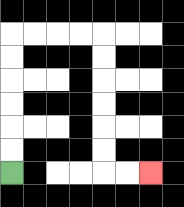{'start': '[0, 7]', 'end': '[6, 7]', 'path_directions': 'U,U,U,U,U,U,R,R,R,R,D,D,D,D,D,D,R,R', 'path_coordinates': '[[0, 7], [0, 6], [0, 5], [0, 4], [0, 3], [0, 2], [0, 1], [1, 1], [2, 1], [3, 1], [4, 1], [4, 2], [4, 3], [4, 4], [4, 5], [4, 6], [4, 7], [5, 7], [6, 7]]'}